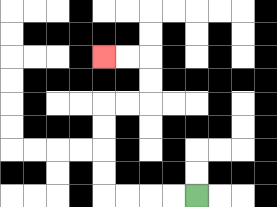{'start': '[8, 8]', 'end': '[4, 2]', 'path_directions': 'L,L,L,L,U,U,U,U,R,R,U,U,L,L', 'path_coordinates': '[[8, 8], [7, 8], [6, 8], [5, 8], [4, 8], [4, 7], [4, 6], [4, 5], [4, 4], [5, 4], [6, 4], [6, 3], [6, 2], [5, 2], [4, 2]]'}